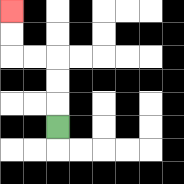{'start': '[2, 5]', 'end': '[0, 0]', 'path_directions': 'U,U,U,L,L,U,U', 'path_coordinates': '[[2, 5], [2, 4], [2, 3], [2, 2], [1, 2], [0, 2], [0, 1], [0, 0]]'}